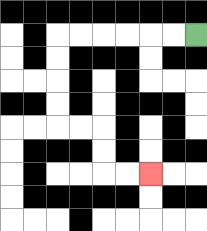{'start': '[8, 1]', 'end': '[6, 7]', 'path_directions': 'L,L,L,L,L,L,D,D,D,D,R,R,D,D,R,R', 'path_coordinates': '[[8, 1], [7, 1], [6, 1], [5, 1], [4, 1], [3, 1], [2, 1], [2, 2], [2, 3], [2, 4], [2, 5], [3, 5], [4, 5], [4, 6], [4, 7], [5, 7], [6, 7]]'}